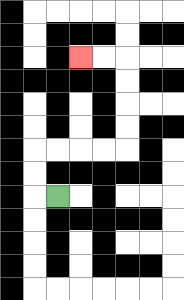{'start': '[2, 8]', 'end': '[3, 2]', 'path_directions': 'L,U,U,R,R,R,R,U,U,U,U,L,L', 'path_coordinates': '[[2, 8], [1, 8], [1, 7], [1, 6], [2, 6], [3, 6], [4, 6], [5, 6], [5, 5], [5, 4], [5, 3], [5, 2], [4, 2], [3, 2]]'}